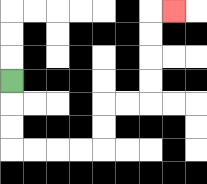{'start': '[0, 3]', 'end': '[7, 0]', 'path_directions': 'D,D,D,R,R,R,R,U,U,R,R,U,U,U,U,R', 'path_coordinates': '[[0, 3], [0, 4], [0, 5], [0, 6], [1, 6], [2, 6], [3, 6], [4, 6], [4, 5], [4, 4], [5, 4], [6, 4], [6, 3], [6, 2], [6, 1], [6, 0], [7, 0]]'}